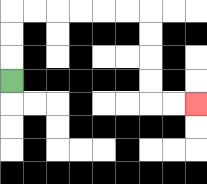{'start': '[0, 3]', 'end': '[8, 4]', 'path_directions': 'U,U,U,R,R,R,R,R,R,D,D,D,D,R,R', 'path_coordinates': '[[0, 3], [0, 2], [0, 1], [0, 0], [1, 0], [2, 0], [3, 0], [4, 0], [5, 0], [6, 0], [6, 1], [6, 2], [6, 3], [6, 4], [7, 4], [8, 4]]'}